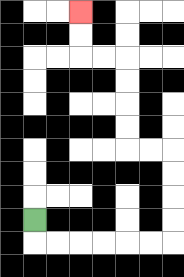{'start': '[1, 9]', 'end': '[3, 0]', 'path_directions': 'D,R,R,R,R,R,R,U,U,U,U,L,L,U,U,U,U,L,L,U,U', 'path_coordinates': '[[1, 9], [1, 10], [2, 10], [3, 10], [4, 10], [5, 10], [6, 10], [7, 10], [7, 9], [7, 8], [7, 7], [7, 6], [6, 6], [5, 6], [5, 5], [5, 4], [5, 3], [5, 2], [4, 2], [3, 2], [3, 1], [3, 0]]'}